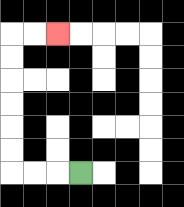{'start': '[3, 7]', 'end': '[2, 1]', 'path_directions': 'L,L,L,U,U,U,U,U,U,R,R', 'path_coordinates': '[[3, 7], [2, 7], [1, 7], [0, 7], [0, 6], [0, 5], [0, 4], [0, 3], [0, 2], [0, 1], [1, 1], [2, 1]]'}